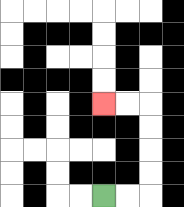{'start': '[4, 8]', 'end': '[4, 4]', 'path_directions': 'R,R,U,U,U,U,L,L', 'path_coordinates': '[[4, 8], [5, 8], [6, 8], [6, 7], [6, 6], [6, 5], [6, 4], [5, 4], [4, 4]]'}